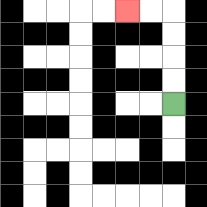{'start': '[7, 4]', 'end': '[5, 0]', 'path_directions': 'U,U,U,U,L,L', 'path_coordinates': '[[7, 4], [7, 3], [7, 2], [7, 1], [7, 0], [6, 0], [5, 0]]'}